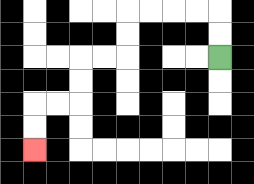{'start': '[9, 2]', 'end': '[1, 6]', 'path_directions': 'U,U,L,L,L,L,D,D,L,L,D,D,L,L,D,D', 'path_coordinates': '[[9, 2], [9, 1], [9, 0], [8, 0], [7, 0], [6, 0], [5, 0], [5, 1], [5, 2], [4, 2], [3, 2], [3, 3], [3, 4], [2, 4], [1, 4], [1, 5], [1, 6]]'}